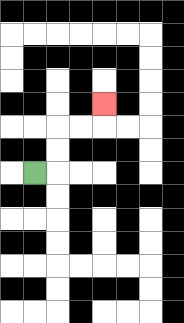{'start': '[1, 7]', 'end': '[4, 4]', 'path_directions': 'R,U,U,R,R,U', 'path_coordinates': '[[1, 7], [2, 7], [2, 6], [2, 5], [3, 5], [4, 5], [4, 4]]'}